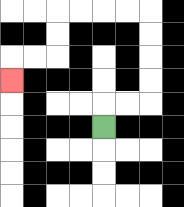{'start': '[4, 5]', 'end': '[0, 3]', 'path_directions': 'U,R,R,U,U,U,U,L,L,L,L,D,D,L,L,D', 'path_coordinates': '[[4, 5], [4, 4], [5, 4], [6, 4], [6, 3], [6, 2], [6, 1], [6, 0], [5, 0], [4, 0], [3, 0], [2, 0], [2, 1], [2, 2], [1, 2], [0, 2], [0, 3]]'}